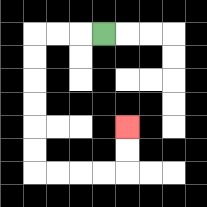{'start': '[4, 1]', 'end': '[5, 5]', 'path_directions': 'L,L,L,D,D,D,D,D,D,R,R,R,R,U,U', 'path_coordinates': '[[4, 1], [3, 1], [2, 1], [1, 1], [1, 2], [1, 3], [1, 4], [1, 5], [1, 6], [1, 7], [2, 7], [3, 7], [4, 7], [5, 7], [5, 6], [5, 5]]'}